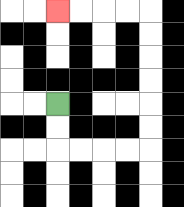{'start': '[2, 4]', 'end': '[2, 0]', 'path_directions': 'D,D,R,R,R,R,U,U,U,U,U,U,L,L,L,L', 'path_coordinates': '[[2, 4], [2, 5], [2, 6], [3, 6], [4, 6], [5, 6], [6, 6], [6, 5], [6, 4], [6, 3], [6, 2], [6, 1], [6, 0], [5, 0], [4, 0], [3, 0], [2, 0]]'}